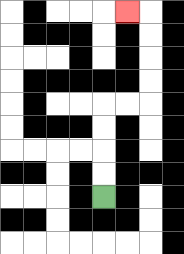{'start': '[4, 8]', 'end': '[5, 0]', 'path_directions': 'U,U,U,U,R,R,U,U,U,U,L', 'path_coordinates': '[[4, 8], [4, 7], [4, 6], [4, 5], [4, 4], [5, 4], [6, 4], [6, 3], [6, 2], [6, 1], [6, 0], [5, 0]]'}